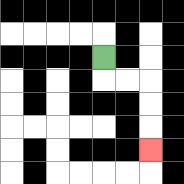{'start': '[4, 2]', 'end': '[6, 6]', 'path_directions': 'D,R,R,D,D,D', 'path_coordinates': '[[4, 2], [4, 3], [5, 3], [6, 3], [6, 4], [6, 5], [6, 6]]'}